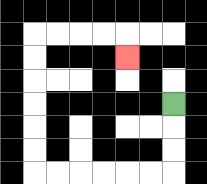{'start': '[7, 4]', 'end': '[5, 2]', 'path_directions': 'D,D,D,L,L,L,L,L,L,U,U,U,U,U,U,R,R,R,R,D', 'path_coordinates': '[[7, 4], [7, 5], [7, 6], [7, 7], [6, 7], [5, 7], [4, 7], [3, 7], [2, 7], [1, 7], [1, 6], [1, 5], [1, 4], [1, 3], [1, 2], [1, 1], [2, 1], [3, 1], [4, 1], [5, 1], [5, 2]]'}